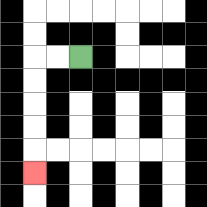{'start': '[3, 2]', 'end': '[1, 7]', 'path_directions': 'L,L,D,D,D,D,D', 'path_coordinates': '[[3, 2], [2, 2], [1, 2], [1, 3], [1, 4], [1, 5], [1, 6], [1, 7]]'}